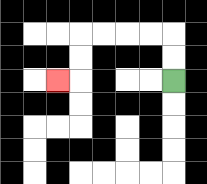{'start': '[7, 3]', 'end': '[2, 3]', 'path_directions': 'U,U,L,L,L,L,D,D,L', 'path_coordinates': '[[7, 3], [7, 2], [7, 1], [6, 1], [5, 1], [4, 1], [3, 1], [3, 2], [3, 3], [2, 3]]'}